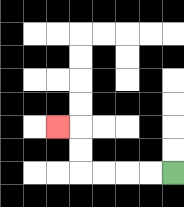{'start': '[7, 7]', 'end': '[2, 5]', 'path_directions': 'L,L,L,L,U,U,L', 'path_coordinates': '[[7, 7], [6, 7], [5, 7], [4, 7], [3, 7], [3, 6], [3, 5], [2, 5]]'}